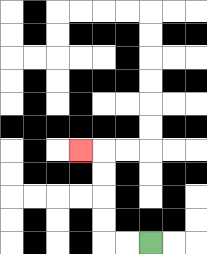{'start': '[6, 10]', 'end': '[3, 6]', 'path_directions': 'L,L,U,U,U,U,L', 'path_coordinates': '[[6, 10], [5, 10], [4, 10], [4, 9], [4, 8], [4, 7], [4, 6], [3, 6]]'}